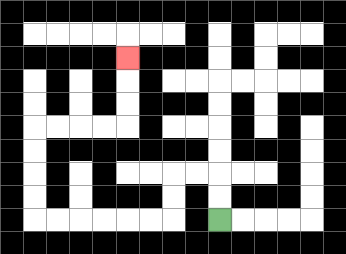{'start': '[9, 9]', 'end': '[5, 2]', 'path_directions': 'U,U,L,L,D,D,L,L,L,L,L,L,U,U,U,U,R,R,R,R,U,U,U', 'path_coordinates': '[[9, 9], [9, 8], [9, 7], [8, 7], [7, 7], [7, 8], [7, 9], [6, 9], [5, 9], [4, 9], [3, 9], [2, 9], [1, 9], [1, 8], [1, 7], [1, 6], [1, 5], [2, 5], [3, 5], [4, 5], [5, 5], [5, 4], [5, 3], [5, 2]]'}